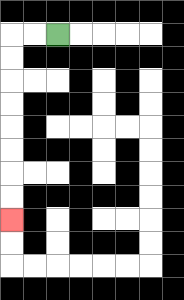{'start': '[2, 1]', 'end': '[0, 9]', 'path_directions': 'L,L,D,D,D,D,D,D,D,D', 'path_coordinates': '[[2, 1], [1, 1], [0, 1], [0, 2], [0, 3], [0, 4], [0, 5], [0, 6], [0, 7], [0, 8], [0, 9]]'}